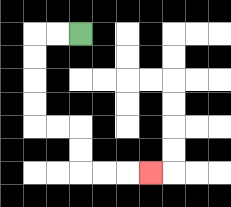{'start': '[3, 1]', 'end': '[6, 7]', 'path_directions': 'L,L,D,D,D,D,R,R,D,D,R,R,R', 'path_coordinates': '[[3, 1], [2, 1], [1, 1], [1, 2], [1, 3], [1, 4], [1, 5], [2, 5], [3, 5], [3, 6], [3, 7], [4, 7], [5, 7], [6, 7]]'}